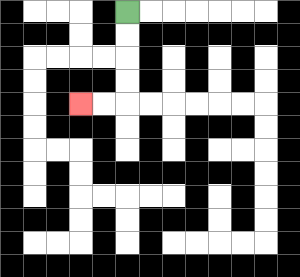{'start': '[5, 0]', 'end': '[3, 4]', 'path_directions': 'D,D,D,D,L,L', 'path_coordinates': '[[5, 0], [5, 1], [5, 2], [5, 3], [5, 4], [4, 4], [3, 4]]'}